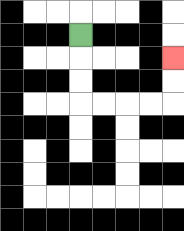{'start': '[3, 1]', 'end': '[7, 2]', 'path_directions': 'D,D,D,R,R,R,R,U,U', 'path_coordinates': '[[3, 1], [3, 2], [3, 3], [3, 4], [4, 4], [5, 4], [6, 4], [7, 4], [7, 3], [7, 2]]'}